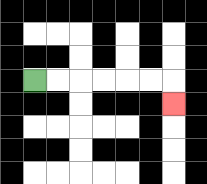{'start': '[1, 3]', 'end': '[7, 4]', 'path_directions': 'R,R,R,R,R,R,D', 'path_coordinates': '[[1, 3], [2, 3], [3, 3], [4, 3], [5, 3], [6, 3], [7, 3], [7, 4]]'}